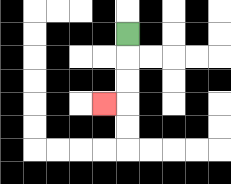{'start': '[5, 1]', 'end': '[4, 4]', 'path_directions': 'D,D,D,L', 'path_coordinates': '[[5, 1], [5, 2], [5, 3], [5, 4], [4, 4]]'}